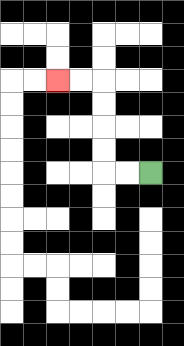{'start': '[6, 7]', 'end': '[2, 3]', 'path_directions': 'L,L,U,U,U,U,L,L', 'path_coordinates': '[[6, 7], [5, 7], [4, 7], [4, 6], [4, 5], [4, 4], [4, 3], [3, 3], [2, 3]]'}